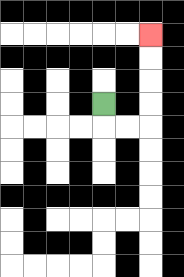{'start': '[4, 4]', 'end': '[6, 1]', 'path_directions': 'D,R,R,U,U,U,U', 'path_coordinates': '[[4, 4], [4, 5], [5, 5], [6, 5], [6, 4], [6, 3], [6, 2], [6, 1]]'}